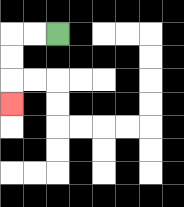{'start': '[2, 1]', 'end': '[0, 4]', 'path_directions': 'L,L,D,D,D', 'path_coordinates': '[[2, 1], [1, 1], [0, 1], [0, 2], [0, 3], [0, 4]]'}